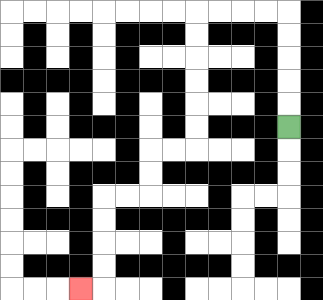{'start': '[12, 5]', 'end': '[3, 12]', 'path_directions': 'U,U,U,U,U,L,L,L,L,D,D,D,D,D,D,L,L,D,D,L,L,D,D,D,D,L', 'path_coordinates': '[[12, 5], [12, 4], [12, 3], [12, 2], [12, 1], [12, 0], [11, 0], [10, 0], [9, 0], [8, 0], [8, 1], [8, 2], [8, 3], [8, 4], [8, 5], [8, 6], [7, 6], [6, 6], [6, 7], [6, 8], [5, 8], [4, 8], [4, 9], [4, 10], [4, 11], [4, 12], [3, 12]]'}